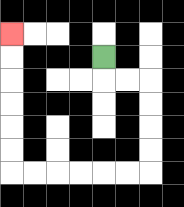{'start': '[4, 2]', 'end': '[0, 1]', 'path_directions': 'D,R,R,D,D,D,D,L,L,L,L,L,L,U,U,U,U,U,U', 'path_coordinates': '[[4, 2], [4, 3], [5, 3], [6, 3], [6, 4], [6, 5], [6, 6], [6, 7], [5, 7], [4, 7], [3, 7], [2, 7], [1, 7], [0, 7], [0, 6], [0, 5], [0, 4], [0, 3], [0, 2], [0, 1]]'}